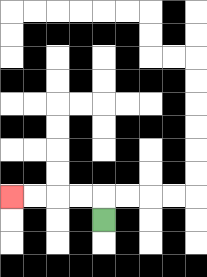{'start': '[4, 9]', 'end': '[0, 8]', 'path_directions': 'U,L,L,L,L', 'path_coordinates': '[[4, 9], [4, 8], [3, 8], [2, 8], [1, 8], [0, 8]]'}